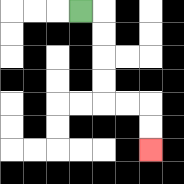{'start': '[3, 0]', 'end': '[6, 6]', 'path_directions': 'R,D,D,D,D,R,R,D,D', 'path_coordinates': '[[3, 0], [4, 0], [4, 1], [4, 2], [4, 3], [4, 4], [5, 4], [6, 4], [6, 5], [6, 6]]'}